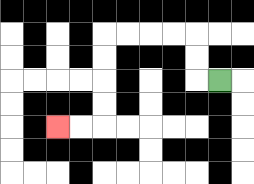{'start': '[9, 3]', 'end': '[2, 5]', 'path_directions': 'L,U,U,L,L,L,L,D,D,D,D,L,L', 'path_coordinates': '[[9, 3], [8, 3], [8, 2], [8, 1], [7, 1], [6, 1], [5, 1], [4, 1], [4, 2], [4, 3], [4, 4], [4, 5], [3, 5], [2, 5]]'}